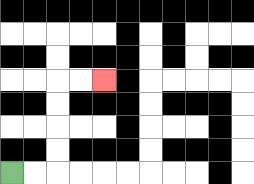{'start': '[0, 7]', 'end': '[4, 3]', 'path_directions': 'R,R,U,U,U,U,R,R', 'path_coordinates': '[[0, 7], [1, 7], [2, 7], [2, 6], [2, 5], [2, 4], [2, 3], [3, 3], [4, 3]]'}